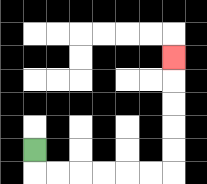{'start': '[1, 6]', 'end': '[7, 2]', 'path_directions': 'D,R,R,R,R,R,R,U,U,U,U,U', 'path_coordinates': '[[1, 6], [1, 7], [2, 7], [3, 7], [4, 7], [5, 7], [6, 7], [7, 7], [7, 6], [7, 5], [7, 4], [7, 3], [7, 2]]'}